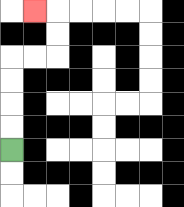{'start': '[0, 6]', 'end': '[1, 0]', 'path_directions': 'U,U,U,U,R,R,U,U,L', 'path_coordinates': '[[0, 6], [0, 5], [0, 4], [0, 3], [0, 2], [1, 2], [2, 2], [2, 1], [2, 0], [1, 0]]'}